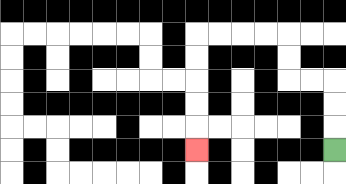{'start': '[14, 6]', 'end': '[8, 6]', 'path_directions': 'U,U,U,L,L,U,U,L,L,L,L,D,D,D,D,D', 'path_coordinates': '[[14, 6], [14, 5], [14, 4], [14, 3], [13, 3], [12, 3], [12, 2], [12, 1], [11, 1], [10, 1], [9, 1], [8, 1], [8, 2], [8, 3], [8, 4], [8, 5], [8, 6]]'}